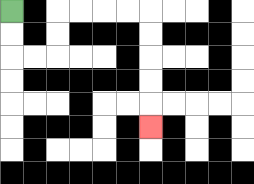{'start': '[0, 0]', 'end': '[6, 5]', 'path_directions': 'D,D,R,R,U,U,R,R,R,R,D,D,D,D,D', 'path_coordinates': '[[0, 0], [0, 1], [0, 2], [1, 2], [2, 2], [2, 1], [2, 0], [3, 0], [4, 0], [5, 0], [6, 0], [6, 1], [6, 2], [6, 3], [6, 4], [6, 5]]'}